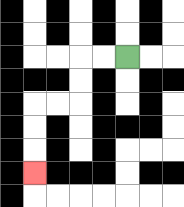{'start': '[5, 2]', 'end': '[1, 7]', 'path_directions': 'L,L,D,D,L,L,D,D,D', 'path_coordinates': '[[5, 2], [4, 2], [3, 2], [3, 3], [3, 4], [2, 4], [1, 4], [1, 5], [1, 6], [1, 7]]'}